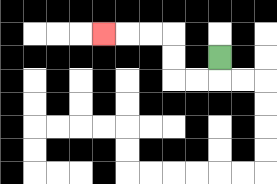{'start': '[9, 2]', 'end': '[4, 1]', 'path_directions': 'D,L,L,U,U,L,L,L', 'path_coordinates': '[[9, 2], [9, 3], [8, 3], [7, 3], [7, 2], [7, 1], [6, 1], [5, 1], [4, 1]]'}